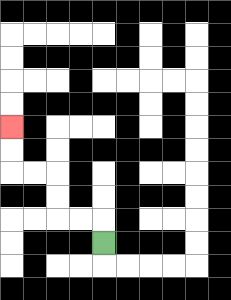{'start': '[4, 10]', 'end': '[0, 5]', 'path_directions': 'U,L,L,U,U,L,L,U,U', 'path_coordinates': '[[4, 10], [4, 9], [3, 9], [2, 9], [2, 8], [2, 7], [1, 7], [0, 7], [0, 6], [0, 5]]'}